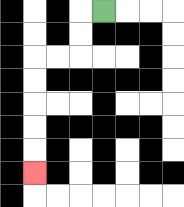{'start': '[4, 0]', 'end': '[1, 7]', 'path_directions': 'L,D,D,L,L,D,D,D,D,D', 'path_coordinates': '[[4, 0], [3, 0], [3, 1], [3, 2], [2, 2], [1, 2], [1, 3], [1, 4], [1, 5], [1, 6], [1, 7]]'}